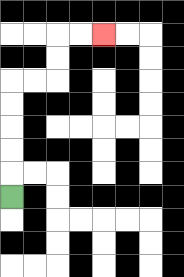{'start': '[0, 8]', 'end': '[4, 1]', 'path_directions': 'U,U,U,U,U,R,R,U,U,R,R', 'path_coordinates': '[[0, 8], [0, 7], [0, 6], [0, 5], [0, 4], [0, 3], [1, 3], [2, 3], [2, 2], [2, 1], [3, 1], [4, 1]]'}